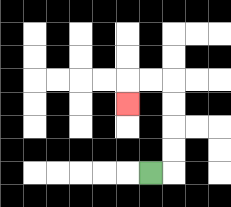{'start': '[6, 7]', 'end': '[5, 4]', 'path_directions': 'R,U,U,U,U,L,L,D', 'path_coordinates': '[[6, 7], [7, 7], [7, 6], [7, 5], [7, 4], [7, 3], [6, 3], [5, 3], [5, 4]]'}